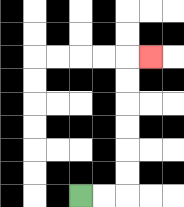{'start': '[3, 8]', 'end': '[6, 2]', 'path_directions': 'R,R,U,U,U,U,U,U,R', 'path_coordinates': '[[3, 8], [4, 8], [5, 8], [5, 7], [5, 6], [5, 5], [5, 4], [5, 3], [5, 2], [6, 2]]'}